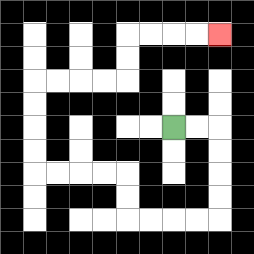{'start': '[7, 5]', 'end': '[9, 1]', 'path_directions': 'R,R,D,D,D,D,L,L,L,L,U,U,L,L,L,L,U,U,U,U,R,R,R,R,U,U,R,R,R,R', 'path_coordinates': '[[7, 5], [8, 5], [9, 5], [9, 6], [9, 7], [9, 8], [9, 9], [8, 9], [7, 9], [6, 9], [5, 9], [5, 8], [5, 7], [4, 7], [3, 7], [2, 7], [1, 7], [1, 6], [1, 5], [1, 4], [1, 3], [2, 3], [3, 3], [4, 3], [5, 3], [5, 2], [5, 1], [6, 1], [7, 1], [8, 1], [9, 1]]'}